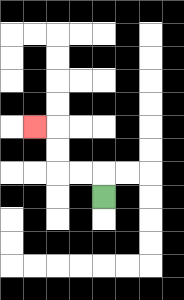{'start': '[4, 8]', 'end': '[1, 5]', 'path_directions': 'U,L,L,U,U,L', 'path_coordinates': '[[4, 8], [4, 7], [3, 7], [2, 7], [2, 6], [2, 5], [1, 5]]'}